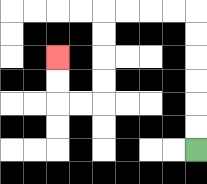{'start': '[8, 6]', 'end': '[2, 2]', 'path_directions': 'U,U,U,U,U,U,L,L,L,L,D,D,D,D,L,L,U,U', 'path_coordinates': '[[8, 6], [8, 5], [8, 4], [8, 3], [8, 2], [8, 1], [8, 0], [7, 0], [6, 0], [5, 0], [4, 0], [4, 1], [4, 2], [4, 3], [4, 4], [3, 4], [2, 4], [2, 3], [2, 2]]'}